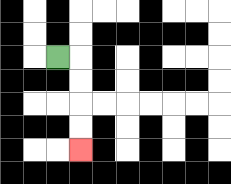{'start': '[2, 2]', 'end': '[3, 6]', 'path_directions': 'R,D,D,D,D', 'path_coordinates': '[[2, 2], [3, 2], [3, 3], [3, 4], [3, 5], [3, 6]]'}